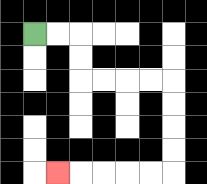{'start': '[1, 1]', 'end': '[2, 7]', 'path_directions': 'R,R,D,D,R,R,R,R,D,D,D,D,L,L,L,L,L', 'path_coordinates': '[[1, 1], [2, 1], [3, 1], [3, 2], [3, 3], [4, 3], [5, 3], [6, 3], [7, 3], [7, 4], [7, 5], [7, 6], [7, 7], [6, 7], [5, 7], [4, 7], [3, 7], [2, 7]]'}